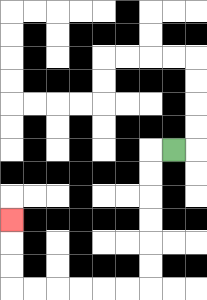{'start': '[7, 6]', 'end': '[0, 9]', 'path_directions': 'L,D,D,D,D,D,D,L,L,L,L,L,L,U,U,U', 'path_coordinates': '[[7, 6], [6, 6], [6, 7], [6, 8], [6, 9], [6, 10], [6, 11], [6, 12], [5, 12], [4, 12], [3, 12], [2, 12], [1, 12], [0, 12], [0, 11], [0, 10], [0, 9]]'}